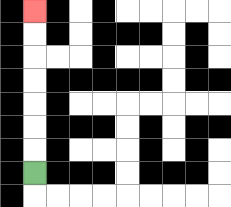{'start': '[1, 7]', 'end': '[1, 0]', 'path_directions': 'U,U,U,U,U,U,U', 'path_coordinates': '[[1, 7], [1, 6], [1, 5], [1, 4], [1, 3], [1, 2], [1, 1], [1, 0]]'}